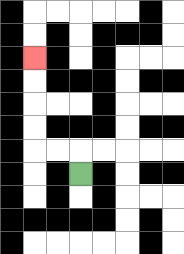{'start': '[3, 7]', 'end': '[1, 2]', 'path_directions': 'U,L,L,U,U,U,U', 'path_coordinates': '[[3, 7], [3, 6], [2, 6], [1, 6], [1, 5], [1, 4], [1, 3], [1, 2]]'}